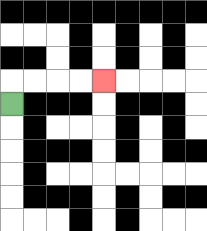{'start': '[0, 4]', 'end': '[4, 3]', 'path_directions': 'U,R,R,R,R', 'path_coordinates': '[[0, 4], [0, 3], [1, 3], [2, 3], [3, 3], [4, 3]]'}